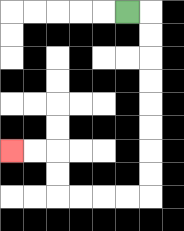{'start': '[5, 0]', 'end': '[0, 6]', 'path_directions': 'R,D,D,D,D,D,D,D,D,L,L,L,L,U,U,L,L', 'path_coordinates': '[[5, 0], [6, 0], [6, 1], [6, 2], [6, 3], [6, 4], [6, 5], [6, 6], [6, 7], [6, 8], [5, 8], [4, 8], [3, 8], [2, 8], [2, 7], [2, 6], [1, 6], [0, 6]]'}